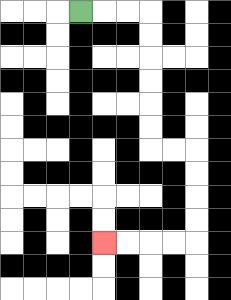{'start': '[3, 0]', 'end': '[4, 10]', 'path_directions': 'R,R,R,D,D,D,D,D,D,R,R,D,D,D,D,L,L,L,L', 'path_coordinates': '[[3, 0], [4, 0], [5, 0], [6, 0], [6, 1], [6, 2], [6, 3], [6, 4], [6, 5], [6, 6], [7, 6], [8, 6], [8, 7], [8, 8], [8, 9], [8, 10], [7, 10], [6, 10], [5, 10], [4, 10]]'}